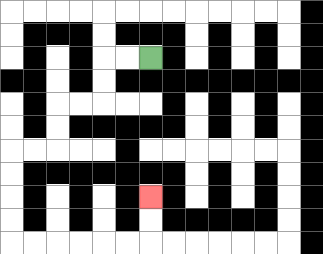{'start': '[6, 2]', 'end': '[6, 8]', 'path_directions': 'L,L,D,D,L,L,D,D,L,L,D,D,D,D,R,R,R,R,R,R,U,U', 'path_coordinates': '[[6, 2], [5, 2], [4, 2], [4, 3], [4, 4], [3, 4], [2, 4], [2, 5], [2, 6], [1, 6], [0, 6], [0, 7], [0, 8], [0, 9], [0, 10], [1, 10], [2, 10], [3, 10], [4, 10], [5, 10], [6, 10], [6, 9], [6, 8]]'}